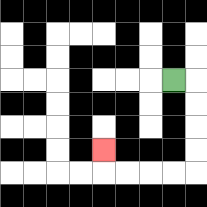{'start': '[7, 3]', 'end': '[4, 6]', 'path_directions': 'R,D,D,D,D,L,L,L,L,U', 'path_coordinates': '[[7, 3], [8, 3], [8, 4], [8, 5], [8, 6], [8, 7], [7, 7], [6, 7], [5, 7], [4, 7], [4, 6]]'}